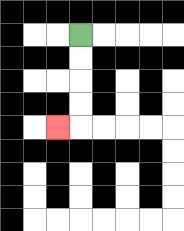{'start': '[3, 1]', 'end': '[2, 5]', 'path_directions': 'D,D,D,D,L', 'path_coordinates': '[[3, 1], [3, 2], [3, 3], [3, 4], [3, 5], [2, 5]]'}